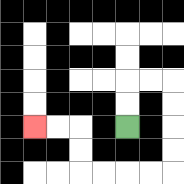{'start': '[5, 5]', 'end': '[1, 5]', 'path_directions': 'U,U,R,R,D,D,D,D,L,L,L,L,U,U,L,L', 'path_coordinates': '[[5, 5], [5, 4], [5, 3], [6, 3], [7, 3], [7, 4], [7, 5], [7, 6], [7, 7], [6, 7], [5, 7], [4, 7], [3, 7], [3, 6], [3, 5], [2, 5], [1, 5]]'}